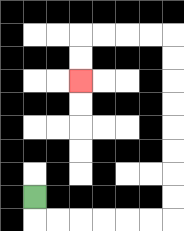{'start': '[1, 8]', 'end': '[3, 3]', 'path_directions': 'D,R,R,R,R,R,R,U,U,U,U,U,U,U,U,L,L,L,L,D,D', 'path_coordinates': '[[1, 8], [1, 9], [2, 9], [3, 9], [4, 9], [5, 9], [6, 9], [7, 9], [7, 8], [7, 7], [7, 6], [7, 5], [7, 4], [7, 3], [7, 2], [7, 1], [6, 1], [5, 1], [4, 1], [3, 1], [3, 2], [3, 3]]'}